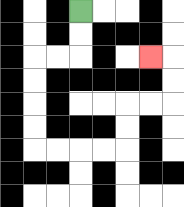{'start': '[3, 0]', 'end': '[6, 2]', 'path_directions': 'D,D,L,L,D,D,D,D,R,R,R,R,U,U,R,R,U,U,L', 'path_coordinates': '[[3, 0], [3, 1], [3, 2], [2, 2], [1, 2], [1, 3], [1, 4], [1, 5], [1, 6], [2, 6], [3, 6], [4, 6], [5, 6], [5, 5], [5, 4], [6, 4], [7, 4], [7, 3], [7, 2], [6, 2]]'}